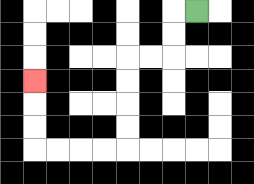{'start': '[8, 0]', 'end': '[1, 3]', 'path_directions': 'L,D,D,L,L,D,D,D,D,L,L,L,L,U,U,U', 'path_coordinates': '[[8, 0], [7, 0], [7, 1], [7, 2], [6, 2], [5, 2], [5, 3], [5, 4], [5, 5], [5, 6], [4, 6], [3, 6], [2, 6], [1, 6], [1, 5], [1, 4], [1, 3]]'}